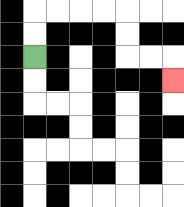{'start': '[1, 2]', 'end': '[7, 3]', 'path_directions': 'U,U,R,R,R,R,D,D,R,R,D', 'path_coordinates': '[[1, 2], [1, 1], [1, 0], [2, 0], [3, 0], [4, 0], [5, 0], [5, 1], [5, 2], [6, 2], [7, 2], [7, 3]]'}